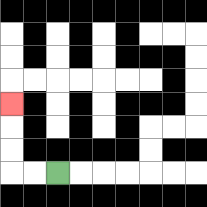{'start': '[2, 7]', 'end': '[0, 4]', 'path_directions': 'L,L,U,U,U', 'path_coordinates': '[[2, 7], [1, 7], [0, 7], [0, 6], [0, 5], [0, 4]]'}